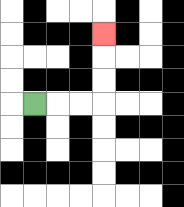{'start': '[1, 4]', 'end': '[4, 1]', 'path_directions': 'R,R,R,U,U,U', 'path_coordinates': '[[1, 4], [2, 4], [3, 4], [4, 4], [4, 3], [4, 2], [4, 1]]'}